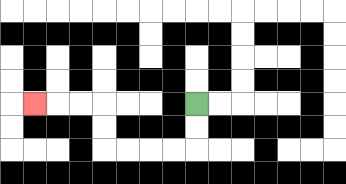{'start': '[8, 4]', 'end': '[1, 4]', 'path_directions': 'D,D,L,L,L,L,U,U,L,L,L', 'path_coordinates': '[[8, 4], [8, 5], [8, 6], [7, 6], [6, 6], [5, 6], [4, 6], [4, 5], [4, 4], [3, 4], [2, 4], [1, 4]]'}